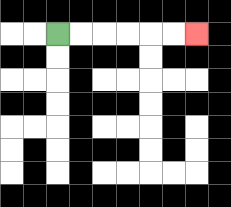{'start': '[2, 1]', 'end': '[8, 1]', 'path_directions': 'R,R,R,R,R,R', 'path_coordinates': '[[2, 1], [3, 1], [4, 1], [5, 1], [6, 1], [7, 1], [8, 1]]'}